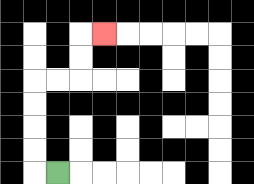{'start': '[2, 7]', 'end': '[4, 1]', 'path_directions': 'L,U,U,U,U,R,R,U,U,R', 'path_coordinates': '[[2, 7], [1, 7], [1, 6], [1, 5], [1, 4], [1, 3], [2, 3], [3, 3], [3, 2], [3, 1], [4, 1]]'}